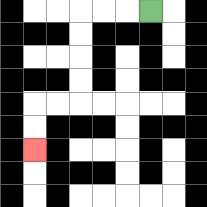{'start': '[6, 0]', 'end': '[1, 6]', 'path_directions': 'L,L,L,D,D,D,D,L,L,D,D', 'path_coordinates': '[[6, 0], [5, 0], [4, 0], [3, 0], [3, 1], [3, 2], [3, 3], [3, 4], [2, 4], [1, 4], [1, 5], [1, 6]]'}